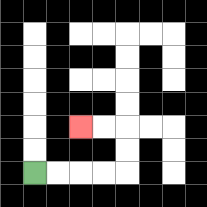{'start': '[1, 7]', 'end': '[3, 5]', 'path_directions': 'R,R,R,R,U,U,L,L', 'path_coordinates': '[[1, 7], [2, 7], [3, 7], [4, 7], [5, 7], [5, 6], [5, 5], [4, 5], [3, 5]]'}